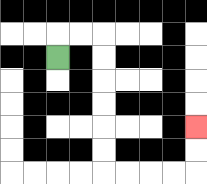{'start': '[2, 2]', 'end': '[8, 5]', 'path_directions': 'U,R,R,D,D,D,D,D,D,R,R,R,R,U,U', 'path_coordinates': '[[2, 2], [2, 1], [3, 1], [4, 1], [4, 2], [4, 3], [4, 4], [4, 5], [4, 6], [4, 7], [5, 7], [6, 7], [7, 7], [8, 7], [8, 6], [8, 5]]'}